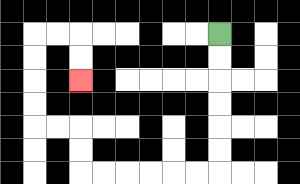{'start': '[9, 1]', 'end': '[3, 3]', 'path_directions': 'D,D,D,D,D,D,L,L,L,L,L,L,U,U,L,L,U,U,U,U,R,R,D,D', 'path_coordinates': '[[9, 1], [9, 2], [9, 3], [9, 4], [9, 5], [9, 6], [9, 7], [8, 7], [7, 7], [6, 7], [5, 7], [4, 7], [3, 7], [3, 6], [3, 5], [2, 5], [1, 5], [1, 4], [1, 3], [1, 2], [1, 1], [2, 1], [3, 1], [3, 2], [3, 3]]'}